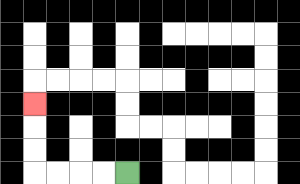{'start': '[5, 7]', 'end': '[1, 4]', 'path_directions': 'L,L,L,L,U,U,U', 'path_coordinates': '[[5, 7], [4, 7], [3, 7], [2, 7], [1, 7], [1, 6], [1, 5], [1, 4]]'}